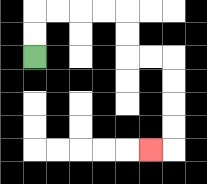{'start': '[1, 2]', 'end': '[6, 6]', 'path_directions': 'U,U,R,R,R,R,D,D,R,R,D,D,D,D,L', 'path_coordinates': '[[1, 2], [1, 1], [1, 0], [2, 0], [3, 0], [4, 0], [5, 0], [5, 1], [5, 2], [6, 2], [7, 2], [7, 3], [7, 4], [7, 5], [7, 6], [6, 6]]'}